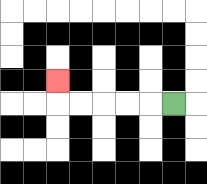{'start': '[7, 4]', 'end': '[2, 3]', 'path_directions': 'L,L,L,L,L,U', 'path_coordinates': '[[7, 4], [6, 4], [5, 4], [4, 4], [3, 4], [2, 4], [2, 3]]'}